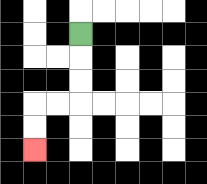{'start': '[3, 1]', 'end': '[1, 6]', 'path_directions': 'D,D,D,L,L,D,D', 'path_coordinates': '[[3, 1], [3, 2], [3, 3], [3, 4], [2, 4], [1, 4], [1, 5], [1, 6]]'}